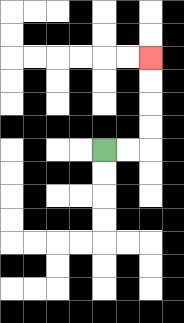{'start': '[4, 6]', 'end': '[6, 2]', 'path_directions': 'R,R,U,U,U,U', 'path_coordinates': '[[4, 6], [5, 6], [6, 6], [6, 5], [6, 4], [6, 3], [6, 2]]'}